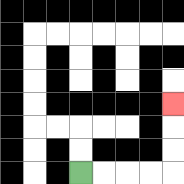{'start': '[3, 7]', 'end': '[7, 4]', 'path_directions': 'R,R,R,R,U,U,U', 'path_coordinates': '[[3, 7], [4, 7], [5, 7], [6, 7], [7, 7], [7, 6], [7, 5], [7, 4]]'}